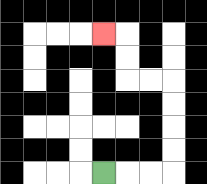{'start': '[4, 7]', 'end': '[4, 1]', 'path_directions': 'R,R,R,U,U,U,U,L,L,U,U,L', 'path_coordinates': '[[4, 7], [5, 7], [6, 7], [7, 7], [7, 6], [7, 5], [7, 4], [7, 3], [6, 3], [5, 3], [5, 2], [5, 1], [4, 1]]'}